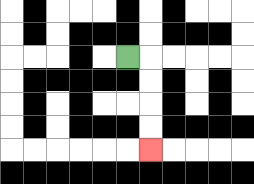{'start': '[5, 2]', 'end': '[6, 6]', 'path_directions': 'R,D,D,D,D', 'path_coordinates': '[[5, 2], [6, 2], [6, 3], [6, 4], [6, 5], [6, 6]]'}